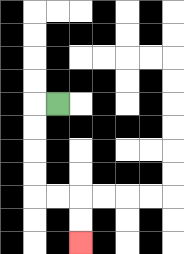{'start': '[2, 4]', 'end': '[3, 10]', 'path_directions': 'L,D,D,D,D,R,R,D,D', 'path_coordinates': '[[2, 4], [1, 4], [1, 5], [1, 6], [1, 7], [1, 8], [2, 8], [3, 8], [3, 9], [3, 10]]'}